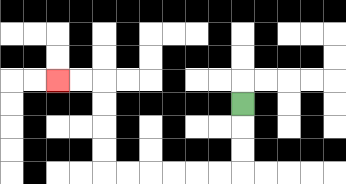{'start': '[10, 4]', 'end': '[2, 3]', 'path_directions': 'D,D,D,L,L,L,L,L,L,U,U,U,U,L,L', 'path_coordinates': '[[10, 4], [10, 5], [10, 6], [10, 7], [9, 7], [8, 7], [7, 7], [6, 7], [5, 7], [4, 7], [4, 6], [4, 5], [4, 4], [4, 3], [3, 3], [2, 3]]'}